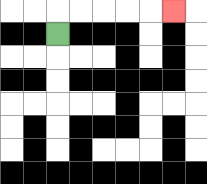{'start': '[2, 1]', 'end': '[7, 0]', 'path_directions': 'U,R,R,R,R,R', 'path_coordinates': '[[2, 1], [2, 0], [3, 0], [4, 0], [5, 0], [6, 0], [7, 0]]'}